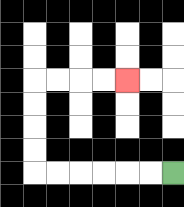{'start': '[7, 7]', 'end': '[5, 3]', 'path_directions': 'L,L,L,L,L,L,U,U,U,U,R,R,R,R', 'path_coordinates': '[[7, 7], [6, 7], [5, 7], [4, 7], [3, 7], [2, 7], [1, 7], [1, 6], [1, 5], [1, 4], [1, 3], [2, 3], [3, 3], [4, 3], [5, 3]]'}